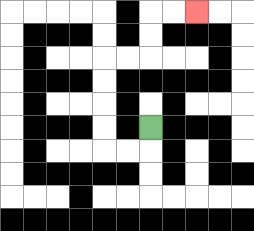{'start': '[6, 5]', 'end': '[8, 0]', 'path_directions': 'D,L,L,U,U,U,U,R,R,U,U,R,R', 'path_coordinates': '[[6, 5], [6, 6], [5, 6], [4, 6], [4, 5], [4, 4], [4, 3], [4, 2], [5, 2], [6, 2], [6, 1], [6, 0], [7, 0], [8, 0]]'}